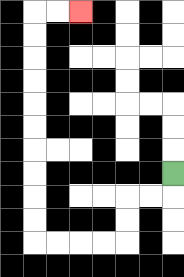{'start': '[7, 7]', 'end': '[3, 0]', 'path_directions': 'D,L,L,D,D,L,L,L,L,U,U,U,U,U,U,U,U,U,U,R,R', 'path_coordinates': '[[7, 7], [7, 8], [6, 8], [5, 8], [5, 9], [5, 10], [4, 10], [3, 10], [2, 10], [1, 10], [1, 9], [1, 8], [1, 7], [1, 6], [1, 5], [1, 4], [1, 3], [1, 2], [1, 1], [1, 0], [2, 0], [3, 0]]'}